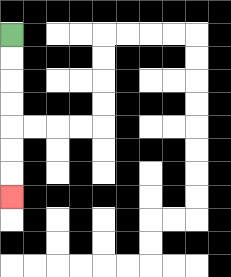{'start': '[0, 1]', 'end': '[0, 8]', 'path_directions': 'D,D,D,D,D,D,D', 'path_coordinates': '[[0, 1], [0, 2], [0, 3], [0, 4], [0, 5], [0, 6], [0, 7], [0, 8]]'}